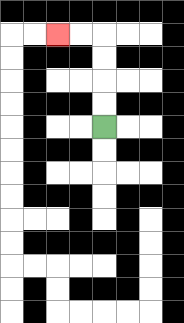{'start': '[4, 5]', 'end': '[2, 1]', 'path_directions': 'U,U,U,U,L,L', 'path_coordinates': '[[4, 5], [4, 4], [4, 3], [4, 2], [4, 1], [3, 1], [2, 1]]'}